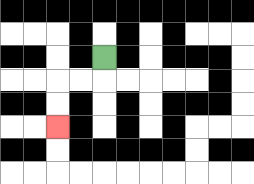{'start': '[4, 2]', 'end': '[2, 5]', 'path_directions': 'D,L,L,D,D', 'path_coordinates': '[[4, 2], [4, 3], [3, 3], [2, 3], [2, 4], [2, 5]]'}